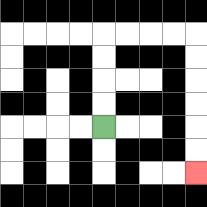{'start': '[4, 5]', 'end': '[8, 7]', 'path_directions': 'U,U,U,U,R,R,R,R,D,D,D,D,D,D', 'path_coordinates': '[[4, 5], [4, 4], [4, 3], [4, 2], [4, 1], [5, 1], [6, 1], [7, 1], [8, 1], [8, 2], [8, 3], [8, 4], [8, 5], [8, 6], [8, 7]]'}